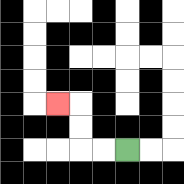{'start': '[5, 6]', 'end': '[2, 4]', 'path_directions': 'L,L,U,U,L', 'path_coordinates': '[[5, 6], [4, 6], [3, 6], [3, 5], [3, 4], [2, 4]]'}